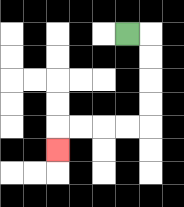{'start': '[5, 1]', 'end': '[2, 6]', 'path_directions': 'R,D,D,D,D,L,L,L,L,D', 'path_coordinates': '[[5, 1], [6, 1], [6, 2], [6, 3], [6, 4], [6, 5], [5, 5], [4, 5], [3, 5], [2, 5], [2, 6]]'}